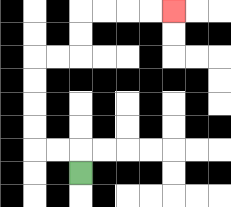{'start': '[3, 7]', 'end': '[7, 0]', 'path_directions': 'U,L,L,U,U,U,U,R,R,U,U,R,R,R,R', 'path_coordinates': '[[3, 7], [3, 6], [2, 6], [1, 6], [1, 5], [1, 4], [1, 3], [1, 2], [2, 2], [3, 2], [3, 1], [3, 0], [4, 0], [5, 0], [6, 0], [7, 0]]'}